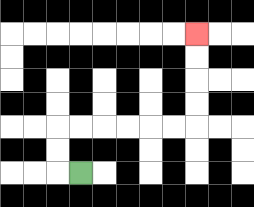{'start': '[3, 7]', 'end': '[8, 1]', 'path_directions': 'L,U,U,R,R,R,R,R,R,U,U,U,U', 'path_coordinates': '[[3, 7], [2, 7], [2, 6], [2, 5], [3, 5], [4, 5], [5, 5], [6, 5], [7, 5], [8, 5], [8, 4], [8, 3], [8, 2], [8, 1]]'}